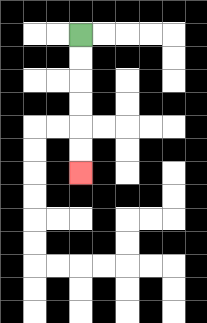{'start': '[3, 1]', 'end': '[3, 7]', 'path_directions': 'D,D,D,D,D,D', 'path_coordinates': '[[3, 1], [3, 2], [3, 3], [3, 4], [3, 5], [3, 6], [3, 7]]'}